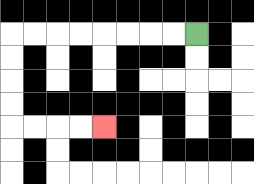{'start': '[8, 1]', 'end': '[4, 5]', 'path_directions': 'L,L,L,L,L,L,L,L,D,D,D,D,R,R,R,R', 'path_coordinates': '[[8, 1], [7, 1], [6, 1], [5, 1], [4, 1], [3, 1], [2, 1], [1, 1], [0, 1], [0, 2], [0, 3], [0, 4], [0, 5], [1, 5], [2, 5], [3, 5], [4, 5]]'}